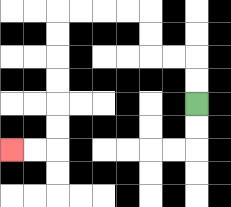{'start': '[8, 4]', 'end': '[0, 6]', 'path_directions': 'U,U,L,L,U,U,L,L,L,L,D,D,D,D,D,D,L,L', 'path_coordinates': '[[8, 4], [8, 3], [8, 2], [7, 2], [6, 2], [6, 1], [6, 0], [5, 0], [4, 0], [3, 0], [2, 0], [2, 1], [2, 2], [2, 3], [2, 4], [2, 5], [2, 6], [1, 6], [0, 6]]'}